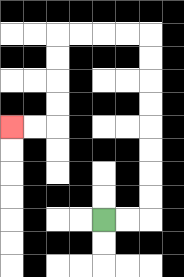{'start': '[4, 9]', 'end': '[0, 5]', 'path_directions': 'R,R,U,U,U,U,U,U,U,U,L,L,L,L,D,D,D,D,L,L', 'path_coordinates': '[[4, 9], [5, 9], [6, 9], [6, 8], [6, 7], [6, 6], [6, 5], [6, 4], [6, 3], [6, 2], [6, 1], [5, 1], [4, 1], [3, 1], [2, 1], [2, 2], [2, 3], [2, 4], [2, 5], [1, 5], [0, 5]]'}